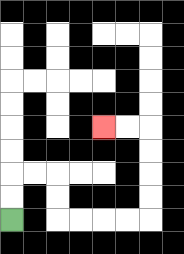{'start': '[0, 9]', 'end': '[4, 5]', 'path_directions': 'U,U,R,R,D,D,R,R,R,R,U,U,U,U,L,L', 'path_coordinates': '[[0, 9], [0, 8], [0, 7], [1, 7], [2, 7], [2, 8], [2, 9], [3, 9], [4, 9], [5, 9], [6, 9], [6, 8], [6, 7], [6, 6], [6, 5], [5, 5], [4, 5]]'}